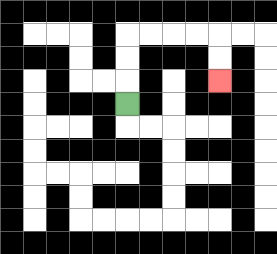{'start': '[5, 4]', 'end': '[9, 3]', 'path_directions': 'U,U,U,R,R,R,R,D,D', 'path_coordinates': '[[5, 4], [5, 3], [5, 2], [5, 1], [6, 1], [7, 1], [8, 1], [9, 1], [9, 2], [9, 3]]'}